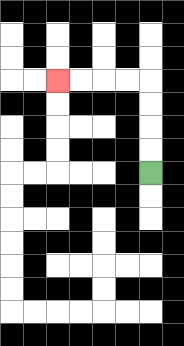{'start': '[6, 7]', 'end': '[2, 3]', 'path_directions': 'U,U,U,U,L,L,L,L', 'path_coordinates': '[[6, 7], [6, 6], [6, 5], [6, 4], [6, 3], [5, 3], [4, 3], [3, 3], [2, 3]]'}